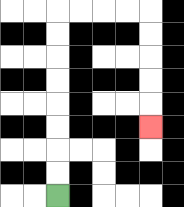{'start': '[2, 8]', 'end': '[6, 5]', 'path_directions': 'U,U,U,U,U,U,U,U,R,R,R,R,D,D,D,D,D', 'path_coordinates': '[[2, 8], [2, 7], [2, 6], [2, 5], [2, 4], [2, 3], [2, 2], [2, 1], [2, 0], [3, 0], [4, 0], [5, 0], [6, 0], [6, 1], [6, 2], [6, 3], [6, 4], [6, 5]]'}